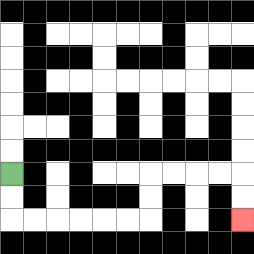{'start': '[0, 7]', 'end': '[10, 9]', 'path_directions': 'D,D,R,R,R,R,R,R,U,U,R,R,R,R,D,D', 'path_coordinates': '[[0, 7], [0, 8], [0, 9], [1, 9], [2, 9], [3, 9], [4, 9], [5, 9], [6, 9], [6, 8], [6, 7], [7, 7], [8, 7], [9, 7], [10, 7], [10, 8], [10, 9]]'}